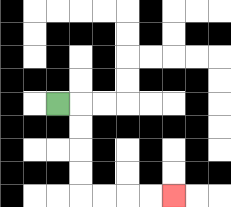{'start': '[2, 4]', 'end': '[7, 8]', 'path_directions': 'R,D,D,D,D,R,R,R,R', 'path_coordinates': '[[2, 4], [3, 4], [3, 5], [3, 6], [3, 7], [3, 8], [4, 8], [5, 8], [6, 8], [7, 8]]'}